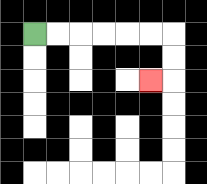{'start': '[1, 1]', 'end': '[6, 3]', 'path_directions': 'R,R,R,R,R,R,D,D,L', 'path_coordinates': '[[1, 1], [2, 1], [3, 1], [4, 1], [5, 1], [6, 1], [7, 1], [7, 2], [7, 3], [6, 3]]'}